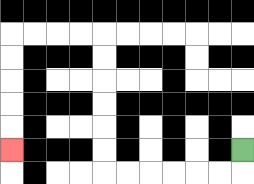{'start': '[10, 6]', 'end': '[0, 6]', 'path_directions': 'D,L,L,L,L,L,L,U,U,U,U,U,U,L,L,L,L,D,D,D,D,D', 'path_coordinates': '[[10, 6], [10, 7], [9, 7], [8, 7], [7, 7], [6, 7], [5, 7], [4, 7], [4, 6], [4, 5], [4, 4], [4, 3], [4, 2], [4, 1], [3, 1], [2, 1], [1, 1], [0, 1], [0, 2], [0, 3], [0, 4], [0, 5], [0, 6]]'}